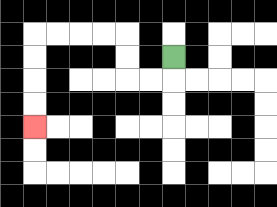{'start': '[7, 2]', 'end': '[1, 5]', 'path_directions': 'D,L,L,U,U,L,L,L,L,D,D,D,D', 'path_coordinates': '[[7, 2], [7, 3], [6, 3], [5, 3], [5, 2], [5, 1], [4, 1], [3, 1], [2, 1], [1, 1], [1, 2], [1, 3], [1, 4], [1, 5]]'}